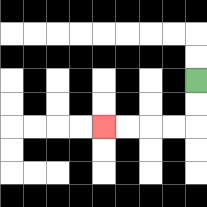{'start': '[8, 3]', 'end': '[4, 5]', 'path_directions': 'D,D,L,L,L,L', 'path_coordinates': '[[8, 3], [8, 4], [8, 5], [7, 5], [6, 5], [5, 5], [4, 5]]'}